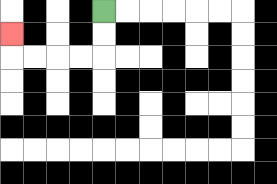{'start': '[4, 0]', 'end': '[0, 1]', 'path_directions': 'D,D,L,L,L,L,U', 'path_coordinates': '[[4, 0], [4, 1], [4, 2], [3, 2], [2, 2], [1, 2], [0, 2], [0, 1]]'}